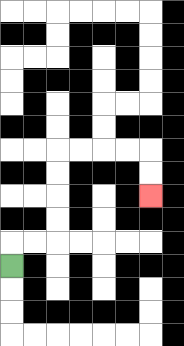{'start': '[0, 11]', 'end': '[6, 8]', 'path_directions': 'U,R,R,U,U,U,U,R,R,R,R,D,D', 'path_coordinates': '[[0, 11], [0, 10], [1, 10], [2, 10], [2, 9], [2, 8], [2, 7], [2, 6], [3, 6], [4, 6], [5, 6], [6, 6], [6, 7], [6, 8]]'}